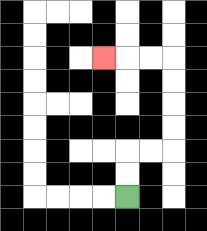{'start': '[5, 8]', 'end': '[4, 2]', 'path_directions': 'U,U,R,R,U,U,U,U,L,L,L', 'path_coordinates': '[[5, 8], [5, 7], [5, 6], [6, 6], [7, 6], [7, 5], [7, 4], [7, 3], [7, 2], [6, 2], [5, 2], [4, 2]]'}